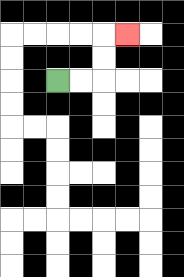{'start': '[2, 3]', 'end': '[5, 1]', 'path_directions': 'R,R,U,U,R', 'path_coordinates': '[[2, 3], [3, 3], [4, 3], [4, 2], [4, 1], [5, 1]]'}